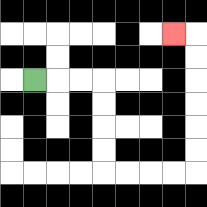{'start': '[1, 3]', 'end': '[7, 1]', 'path_directions': 'R,R,R,D,D,D,D,R,R,R,R,U,U,U,U,U,U,L', 'path_coordinates': '[[1, 3], [2, 3], [3, 3], [4, 3], [4, 4], [4, 5], [4, 6], [4, 7], [5, 7], [6, 7], [7, 7], [8, 7], [8, 6], [8, 5], [8, 4], [8, 3], [8, 2], [8, 1], [7, 1]]'}